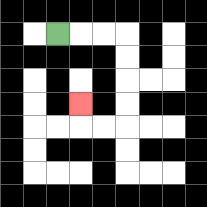{'start': '[2, 1]', 'end': '[3, 4]', 'path_directions': 'R,R,R,D,D,D,D,L,L,U', 'path_coordinates': '[[2, 1], [3, 1], [4, 1], [5, 1], [5, 2], [5, 3], [5, 4], [5, 5], [4, 5], [3, 5], [3, 4]]'}